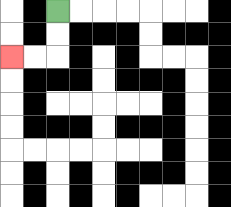{'start': '[2, 0]', 'end': '[0, 2]', 'path_directions': 'D,D,L,L', 'path_coordinates': '[[2, 0], [2, 1], [2, 2], [1, 2], [0, 2]]'}